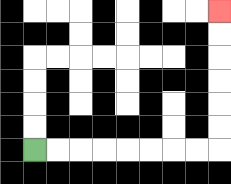{'start': '[1, 6]', 'end': '[9, 0]', 'path_directions': 'R,R,R,R,R,R,R,R,U,U,U,U,U,U', 'path_coordinates': '[[1, 6], [2, 6], [3, 6], [4, 6], [5, 6], [6, 6], [7, 6], [8, 6], [9, 6], [9, 5], [9, 4], [9, 3], [9, 2], [9, 1], [9, 0]]'}